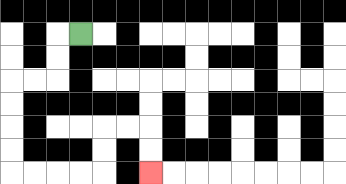{'start': '[3, 1]', 'end': '[6, 7]', 'path_directions': 'L,D,D,L,L,D,D,D,D,R,R,R,R,U,U,R,R,D,D', 'path_coordinates': '[[3, 1], [2, 1], [2, 2], [2, 3], [1, 3], [0, 3], [0, 4], [0, 5], [0, 6], [0, 7], [1, 7], [2, 7], [3, 7], [4, 7], [4, 6], [4, 5], [5, 5], [6, 5], [6, 6], [6, 7]]'}